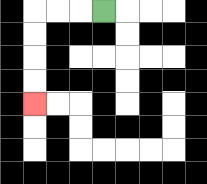{'start': '[4, 0]', 'end': '[1, 4]', 'path_directions': 'L,L,L,D,D,D,D', 'path_coordinates': '[[4, 0], [3, 0], [2, 0], [1, 0], [1, 1], [1, 2], [1, 3], [1, 4]]'}